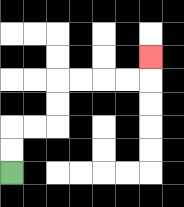{'start': '[0, 7]', 'end': '[6, 2]', 'path_directions': 'U,U,R,R,U,U,R,R,R,R,U', 'path_coordinates': '[[0, 7], [0, 6], [0, 5], [1, 5], [2, 5], [2, 4], [2, 3], [3, 3], [4, 3], [5, 3], [6, 3], [6, 2]]'}